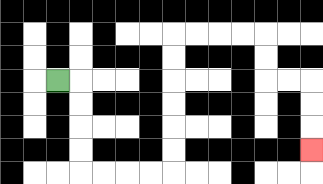{'start': '[2, 3]', 'end': '[13, 6]', 'path_directions': 'R,D,D,D,D,R,R,R,R,U,U,U,U,U,U,R,R,R,R,D,D,R,R,D,D,D', 'path_coordinates': '[[2, 3], [3, 3], [3, 4], [3, 5], [3, 6], [3, 7], [4, 7], [5, 7], [6, 7], [7, 7], [7, 6], [7, 5], [7, 4], [7, 3], [7, 2], [7, 1], [8, 1], [9, 1], [10, 1], [11, 1], [11, 2], [11, 3], [12, 3], [13, 3], [13, 4], [13, 5], [13, 6]]'}